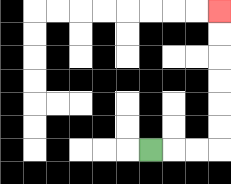{'start': '[6, 6]', 'end': '[9, 0]', 'path_directions': 'R,R,R,U,U,U,U,U,U', 'path_coordinates': '[[6, 6], [7, 6], [8, 6], [9, 6], [9, 5], [9, 4], [9, 3], [9, 2], [9, 1], [9, 0]]'}